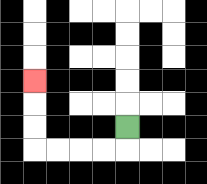{'start': '[5, 5]', 'end': '[1, 3]', 'path_directions': 'D,L,L,L,L,U,U,U', 'path_coordinates': '[[5, 5], [5, 6], [4, 6], [3, 6], [2, 6], [1, 6], [1, 5], [1, 4], [1, 3]]'}